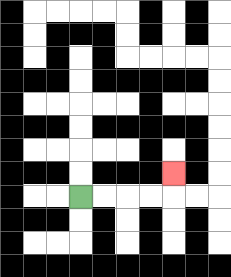{'start': '[3, 8]', 'end': '[7, 7]', 'path_directions': 'R,R,R,R,U', 'path_coordinates': '[[3, 8], [4, 8], [5, 8], [6, 8], [7, 8], [7, 7]]'}